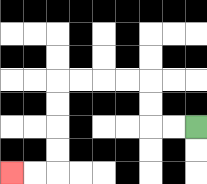{'start': '[8, 5]', 'end': '[0, 7]', 'path_directions': 'L,L,U,U,L,L,L,L,D,D,D,D,L,L', 'path_coordinates': '[[8, 5], [7, 5], [6, 5], [6, 4], [6, 3], [5, 3], [4, 3], [3, 3], [2, 3], [2, 4], [2, 5], [2, 6], [2, 7], [1, 7], [0, 7]]'}